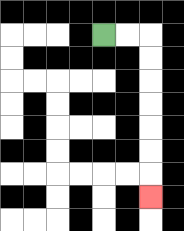{'start': '[4, 1]', 'end': '[6, 8]', 'path_directions': 'R,R,D,D,D,D,D,D,D', 'path_coordinates': '[[4, 1], [5, 1], [6, 1], [6, 2], [6, 3], [6, 4], [6, 5], [6, 6], [6, 7], [6, 8]]'}